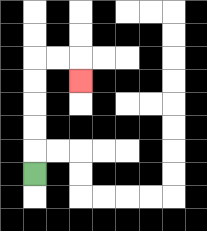{'start': '[1, 7]', 'end': '[3, 3]', 'path_directions': 'U,U,U,U,U,R,R,D', 'path_coordinates': '[[1, 7], [1, 6], [1, 5], [1, 4], [1, 3], [1, 2], [2, 2], [3, 2], [3, 3]]'}